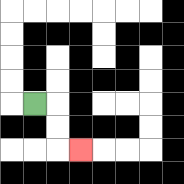{'start': '[1, 4]', 'end': '[3, 6]', 'path_directions': 'R,D,D,R', 'path_coordinates': '[[1, 4], [2, 4], [2, 5], [2, 6], [3, 6]]'}